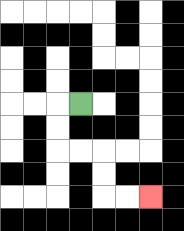{'start': '[3, 4]', 'end': '[6, 8]', 'path_directions': 'L,D,D,R,R,D,D,R,R', 'path_coordinates': '[[3, 4], [2, 4], [2, 5], [2, 6], [3, 6], [4, 6], [4, 7], [4, 8], [5, 8], [6, 8]]'}